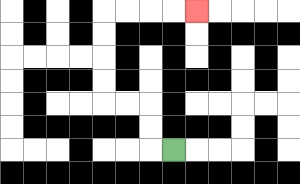{'start': '[7, 6]', 'end': '[8, 0]', 'path_directions': 'L,U,U,L,L,U,U,U,U,R,R,R,R', 'path_coordinates': '[[7, 6], [6, 6], [6, 5], [6, 4], [5, 4], [4, 4], [4, 3], [4, 2], [4, 1], [4, 0], [5, 0], [6, 0], [7, 0], [8, 0]]'}